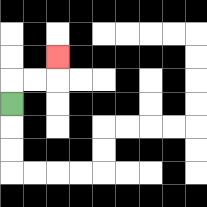{'start': '[0, 4]', 'end': '[2, 2]', 'path_directions': 'U,R,R,U', 'path_coordinates': '[[0, 4], [0, 3], [1, 3], [2, 3], [2, 2]]'}